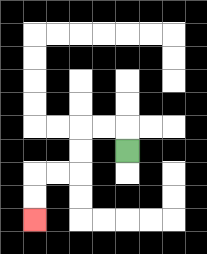{'start': '[5, 6]', 'end': '[1, 9]', 'path_directions': 'U,L,L,D,D,L,L,D,D', 'path_coordinates': '[[5, 6], [5, 5], [4, 5], [3, 5], [3, 6], [3, 7], [2, 7], [1, 7], [1, 8], [1, 9]]'}